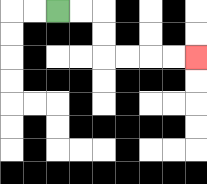{'start': '[2, 0]', 'end': '[8, 2]', 'path_directions': 'R,R,D,D,R,R,R,R', 'path_coordinates': '[[2, 0], [3, 0], [4, 0], [4, 1], [4, 2], [5, 2], [6, 2], [7, 2], [8, 2]]'}